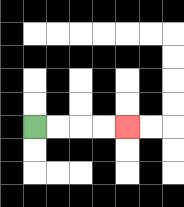{'start': '[1, 5]', 'end': '[5, 5]', 'path_directions': 'R,R,R,R', 'path_coordinates': '[[1, 5], [2, 5], [3, 5], [4, 5], [5, 5]]'}